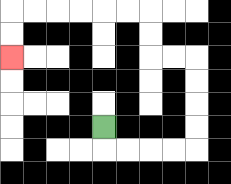{'start': '[4, 5]', 'end': '[0, 2]', 'path_directions': 'D,R,R,R,R,U,U,U,U,L,L,U,U,L,L,L,L,L,L,D,D', 'path_coordinates': '[[4, 5], [4, 6], [5, 6], [6, 6], [7, 6], [8, 6], [8, 5], [8, 4], [8, 3], [8, 2], [7, 2], [6, 2], [6, 1], [6, 0], [5, 0], [4, 0], [3, 0], [2, 0], [1, 0], [0, 0], [0, 1], [0, 2]]'}